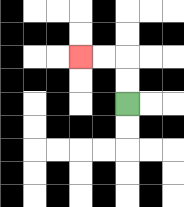{'start': '[5, 4]', 'end': '[3, 2]', 'path_directions': 'U,U,L,L', 'path_coordinates': '[[5, 4], [5, 3], [5, 2], [4, 2], [3, 2]]'}